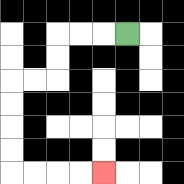{'start': '[5, 1]', 'end': '[4, 7]', 'path_directions': 'L,L,L,D,D,L,L,D,D,D,D,R,R,R,R', 'path_coordinates': '[[5, 1], [4, 1], [3, 1], [2, 1], [2, 2], [2, 3], [1, 3], [0, 3], [0, 4], [0, 5], [0, 6], [0, 7], [1, 7], [2, 7], [3, 7], [4, 7]]'}